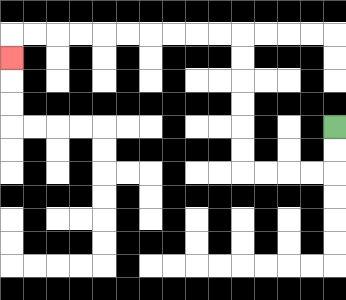{'start': '[14, 5]', 'end': '[0, 2]', 'path_directions': 'D,D,L,L,L,L,U,U,U,U,U,U,L,L,L,L,L,L,L,L,L,L,D', 'path_coordinates': '[[14, 5], [14, 6], [14, 7], [13, 7], [12, 7], [11, 7], [10, 7], [10, 6], [10, 5], [10, 4], [10, 3], [10, 2], [10, 1], [9, 1], [8, 1], [7, 1], [6, 1], [5, 1], [4, 1], [3, 1], [2, 1], [1, 1], [0, 1], [0, 2]]'}